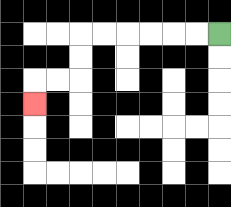{'start': '[9, 1]', 'end': '[1, 4]', 'path_directions': 'L,L,L,L,L,L,D,D,L,L,D', 'path_coordinates': '[[9, 1], [8, 1], [7, 1], [6, 1], [5, 1], [4, 1], [3, 1], [3, 2], [3, 3], [2, 3], [1, 3], [1, 4]]'}